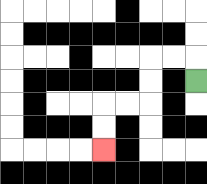{'start': '[8, 3]', 'end': '[4, 6]', 'path_directions': 'U,L,L,D,D,L,L,D,D', 'path_coordinates': '[[8, 3], [8, 2], [7, 2], [6, 2], [6, 3], [6, 4], [5, 4], [4, 4], [4, 5], [4, 6]]'}